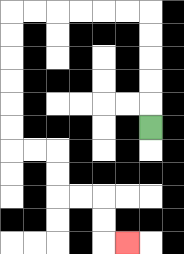{'start': '[6, 5]', 'end': '[5, 10]', 'path_directions': 'U,U,U,U,U,L,L,L,L,L,L,D,D,D,D,D,D,R,R,D,D,R,R,D,D,R', 'path_coordinates': '[[6, 5], [6, 4], [6, 3], [6, 2], [6, 1], [6, 0], [5, 0], [4, 0], [3, 0], [2, 0], [1, 0], [0, 0], [0, 1], [0, 2], [0, 3], [0, 4], [0, 5], [0, 6], [1, 6], [2, 6], [2, 7], [2, 8], [3, 8], [4, 8], [4, 9], [4, 10], [5, 10]]'}